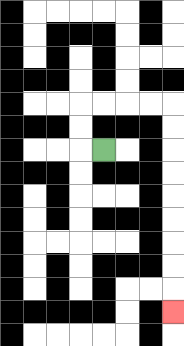{'start': '[4, 6]', 'end': '[7, 13]', 'path_directions': 'L,U,U,R,R,R,R,D,D,D,D,D,D,D,D,D', 'path_coordinates': '[[4, 6], [3, 6], [3, 5], [3, 4], [4, 4], [5, 4], [6, 4], [7, 4], [7, 5], [7, 6], [7, 7], [7, 8], [7, 9], [7, 10], [7, 11], [7, 12], [7, 13]]'}